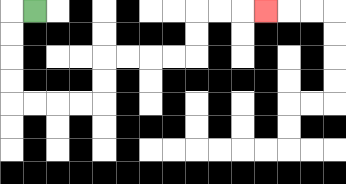{'start': '[1, 0]', 'end': '[11, 0]', 'path_directions': 'L,D,D,D,D,R,R,R,R,U,U,R,R,R,R,U,U,R,R,R', 'path_coordinates': '[[1, 0], [0, 0], [0, 1], [0, 2], [0, 3], [0, 4], [1, 4], [2, 4], [3, 4], [4, 4], [4, 3], [4, 2], [5, 2], [6, 2], [7, 2], [8, 2], [8, 1], [8, 0], [9, 0], [10, 0], [11, 0]]'}